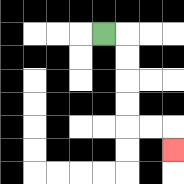{'start': '[4, 1]', 'end': '[7, 6]', 'path_directions': 'R,D,D,D,D,R,R,D', 'path_coordinates': '[[4, 1], [5, 1], [5, 2], [5, 3], [5, 4], [5, 5], [6, 5], [7, 5], [7, 6]]'}